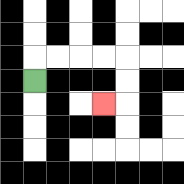{'start': '[1, 3]', 'end': '[4, 4]', 'path_directions': 'U,R,R,R,R,D,D,L', 'path_coordinates': '[[1, 3], [1, 2], [2, 2], [3, 2], [4, 2], [5, 2], [5, 3], [5, 4], [4, 4]]'}